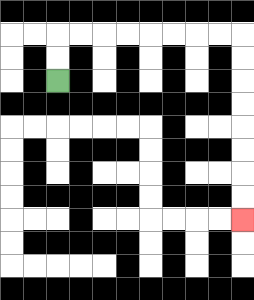{'start': '[2, 3]', 'end': '[10, 9]', 'path_directions': 'U,U,R,R,R,R,R,R,R,R,D,D,D,D,D,D,D,D', 'path_coordinates': '[[2, 3], [2, 2], [2, 1], [3, 1], [4, 1], [5, 1], [6, 1], [7, 1], [8, 1], [9, 1], [10, 1], [10, 2], [10, 3], [10, 4], [10, 5], [10, 6], [10, 7], [10, 8], [10, 9]]'}